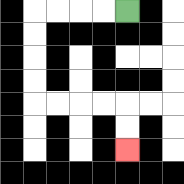{'start': '[5, 0]', 'end': '[5, 6]', 'path_directions': 'L,L,L,L,D,D,D,D,R,R,R,R,D,D', 'path_coordinates': '[[5, 0], [4, 0], [3, 0], [2, 0], [1, 0], [1, 1], [1, 2], [1, 3], [1, 4], [2, 4], [3, 4], [4, 4], [5, 4], [5, 5], [5, 6]]'}